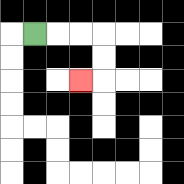{'start': '[1, 1]', 'end': '[3, 3]', 'path_directions': 'R,R,R,D,D,L', 'path_coordinates': '[[1, 1], [2, 1], [3, 1], [4, 1], [4, 2], [4, 3], [3, 3]]'}